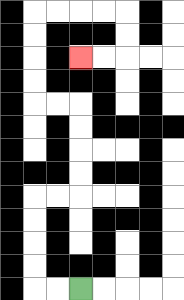{'start': '[3, 12]', 'end': '[3, 2]', 'path_directions': 'L,L,U,U,U,U,R,R,U,U,U,U,L,L,U,U,U,U,R,R,R,R,D,D,L,L', 'path_coordinates': '[[3, 12], [2, 12], [1, 12], [1, 11], [1, 10], [1, 9], [1, 8], [2, 8], [3, 8], [3, 7], [3, 6], [3, 5], [3, 4], [2, 4], [1, 4], [1, 3], [1, 2], [1, 1], [1, 0], [2, 0], [3, 0], [4, 0], [5, 0], [5, 1], [5, 2], [4, 2], [3, 2]]'}